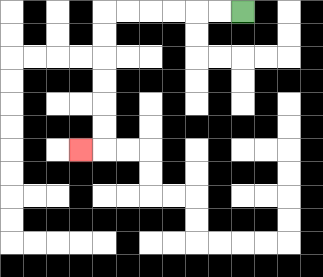{'start': '[10, 0]', 'end': '[3, 6]', 'path_directions': 'L,L,L,L,L,L,D,D,D,D,D,D,L', 'path_coordinates': '[[10, 0], [9, 0], [8, 0], [7, 0], [6, 0], [5, 0], [4, 0], [4, 1], [4, 2], [4, 3], [4, 4], [4, 5], [4, 6], [3, 6]]'}